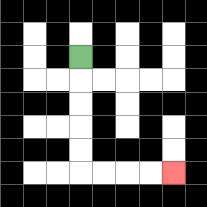{'start': '[3, 2]', 'end': '[7, 7]', 'path_directions': 'D,D,D,D,D,R,R,R,R', 'path_coordinates': '[[3, 2], [3, 3], [3, 4], [3, 5], [3, 6], [3, 7], [4, 7], [5, 7], [6, 7], [7, 7]]'}